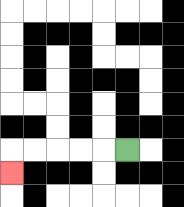{'start': '[5, 6]', 'end': '[0, 7]', 'path_directions': 'L,L,L,L,L,D', 'path_coordinates': '[[5, 6], [4, 6], [3, 6], [2, 6], [1, 6], [0, 6], [0, 7]]'}